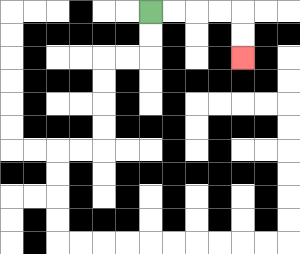{'start': '[6, 0]', 'end': '[10, 2]', 'path_directions': 'R,R,R,R,D,D', 'path_coordinates': '[[6, 0], [7, 0], [8, 0], [9, 0], [10, 0], [10, 1], [10, 2]]'}